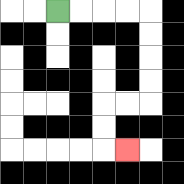{'start': '[2, 0]', 'end': '[5, 6]', 'path_directions': 'R,R,R,R,D,D,D,D,L,L,D,D,R', 'path_coordinates': '[[2, 0], [3, 0], [4, 0], [5, 0], [6, 0], [6, 1], [6, 2], [6, 3], [6, 4], [5, 4], [4, 4], [4, 5], [4, 6], [5, 6]]'}